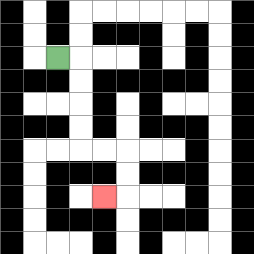{'start': '[2, 2]', 'end': '[4, 8]', 'path_directions': 'R,D,D,D,D,R,R,D,D,L', 'path_coordinates': '[[2, 2], [3, 2], [3, 3], [3, 4], [3, 5], [3, 6], [4, 6], [5, 6], [5, 7], [5, 8], [4, 8]]'}